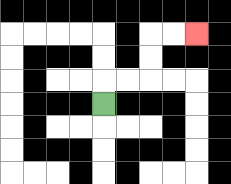{'start': '[4, 4]', 'end': '[8, 1]', 'path_directions': 'U,R,R,U,U,R,R', 'path_coordinates': '[[4, 4], [4, 3], [5, 3], [6, 3], [6, 2], [6, 1], [7, 1], [8, 1]]'}